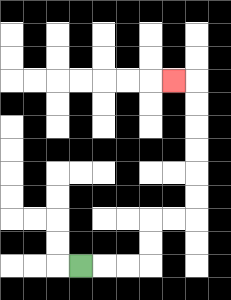{'start': '[3, 11]', 'end': '[7, 3]', 'path_directions': 'R,R,R,U,U,R,R,U,U,U,U,U,U,L', 'path_coordinates': '[[3, 11], [4, 11], [5, 11], [6, 11], [6, 10], [6, 9], [7, 9], [8, 9], [8, 8], [8, 7], [8, 6], [8, 5], [8, 4], [8, 3], [7, 3]]'}